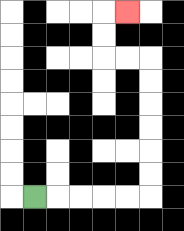{'start': '[1, 8]', 'end': '[5, 0]', 'path_directions': 'R,R,R,R,R,U,U,U,U,U,U,L,L,U,U,R', 'path_coordinates': '[[1, 8], [2, 8], [3, 8], [4, 8], [5, 8], [6, 8], [6, 7], [6, 6], [6, 5], [6, 4], [6, 3], [6, 2], [5, 2], [4, 2], [4, 1], [4, 0], [5, 0]]'}